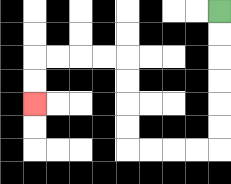{'start': '[9, 0]', 'end': '[1, 4]', 'path_directions': 'D,D,D,D,D,D,L,L,L,L,U,U,U,U,L,L,L,L,D,D', 'path_coordinates': '[[9, 0], [9, 1], [9, 2], [9, 3], [9, 4], [9, 5], [9, 6], [8, 6], [7, 6], [6, 6], [5, 6], [5, 5], [5, 4], [5, 3], [5, 2], [4, 2], [3, 2], [2, 2], [1, 2], [1, 3], [1, 4]]'}